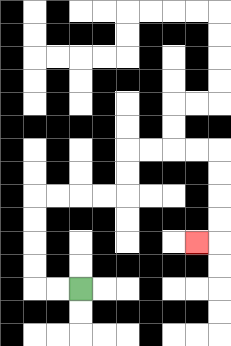{'start': '[3, 12]', 'end': '[8, 10]', 'path_directions': 'L,L,U,U,U,U,R,R,R,R,U,U,R,R,R,R,D,D,D,D,L', 'path_coordinates': '[[3, 12], [2, 12], [1, 12], [1, 11], [1, 10], [1, 9], [1, 8], [2, 8], [3, 8], [4, 8], [5, 8], [5, 7], [5, 6], [6, 6], [7, 6], [8, 6], [9, 6], [9, 7], [9, 8], [9, 9], [9, 10], [8, 10]]'}